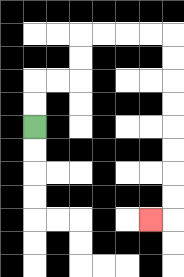{'start': '[1, 5]', 'end': '[6, 9]', 'path_directions': 'U,U,R,R,U,U,R,R,R,R,D,D,D,D,D,D,D,D,L', 'path_coordinates': '[[1, 5], [1, 4], [1, 3], [2, 3], [3, 3], [3, 2], [3, 1], [4, 1], [5, 1], [6, 1], [7, 1], [7, 2], [7, 3], [7, 4], [7, 5], [7, 6], [7, 7], [7, 8], [7, 9], [6, 9]]'}